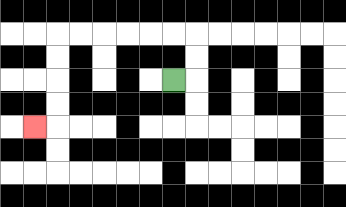{'start': '[7, 3]', 'end': '[1, 5]', 'path_directions': 'R,U,U,L,L,L,L,L,L,D,D,D,D,L', 'path_coordinates': '[[7, 3], [8, 3], [8, 2], [8, 1], [7, 1], [6, 1], [5, 1], [4, 1], [3, 1], [2, 1], [2, 2], [2, 3], [2, 4], [2, 5], [1, 5]]'}